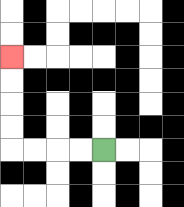{'start': '[4, 6]', 'end': '[0, 2]', 'path_directions': 'L,L,L,L,U,U,U,U', 'path_coordinates': '[[4, 6], [3, 6], [2, 6], [1, 6], [0, 6], [0, 5], [0, 4], [0, 3], [0, 2]]'}